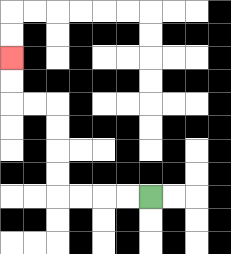{'start': '[6, 8]', 'end': '[0, 2]', 'path_directions': 'L,L,L,L,U,U,U,U,L,L,U,U', 'path_coordinates': '[[6, 8], [5, 8], [4, 8], [3, 8], [2, 8], [2, 7], [2, 6], [2, 5], [2, 4], [1, 4], [0, 4], [0, 3], [0, 2]]'}